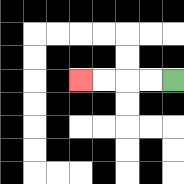{'start': '[7, 3]', 'end': '[3, 3]', 'path_directions': 'L,L,L,L', 'path_coordinates': '[[7, 3], [6, 3], [5, 3], [4, 3], [3, 3]]'}